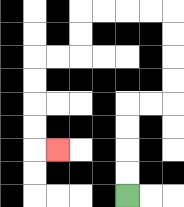{'start': '[5, 8]', 'end': '[2, 6]', 'path_directions': 'U,U,U,U,R,R,U,U,U,U,L,L,L,L,D,D,L,L,D,D,D,D,R', 'path_coordinates': '[[5, 8], [5, 7], [5, 6], [5, 5], [5, 4], [6, 4], [7, 4], [7, 3], [7, 2], [7, 1], [7, 0], [6, 0], [5, 0], [4, 0], [3, 0], [3, 1], [3, 2], [2, 2], [1, 2], [1, 3], [1, 4], [1, 5], [1, 6], [2, 6]]'}